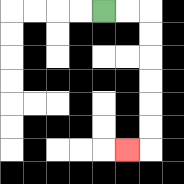{'start': '[4, 0]', 'end': '[5, 6]', 'path_directions': 'R,R,D,D,D,D,D,D,L', 'path_coordinates': '[[4, 0], [5, 0], [6, 0], [6, 1], [6, 2], [6, 3], [6, 4], [6, 5], [6, 6], [5, 6]]'}